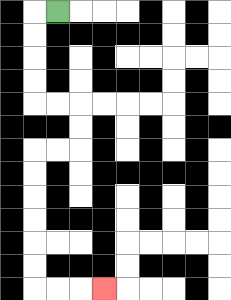{'start': '[2, 0]', 'end': '[4, 12]', 'path_directions': 'L,D,D,D,D,R,R,D,D,L,L,D,D,D,D,D,D,R,R,R', 'path_coordinates': '[[2, 0], [1, 0], [1, 1], [1, 2], [1, 3], [1, 4], [2, 4], [3, 4], [3, 5], [3, 6], [2, 6], [1, 6], [1, 7], [1, 8], [1, 9], [1, 10], [1, 11], [1, 12], [2, 12], [3, 12], [4, 12]]'}